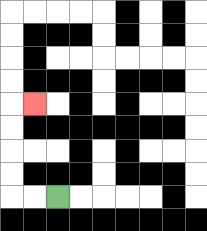{'start': '[2, 8]', 'end': '[1, 4]', 'path_directions': 'L,L,U,U,U,U,R', 'path_coordinates': '[[2, 8], [1, 8], [0, 8], [0, 7], [0, 6], [0, 5], [0, 4], [1, 4]]'}